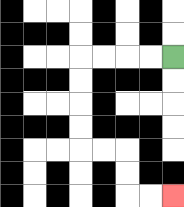{'start': '[7, 2]', 'end': '[7, 8]', 'path_directions': 'L,L,L,L,D,D,D,D,R,R,D,D,R,R', 'path_coordinates': '[[7, 2], [6, 2], [5, 2], [4, 2], [3, 2], [3, 3], [3, 4], [3, 5], [3, 6], [4, 6], [5, 6], [5, 7], [5, 8], [6, 8], [7, 8]]'}